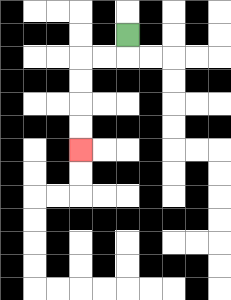{'start': '[5, 1]', 'end': '[3, 6]', 'path_directions': 'D,L,L,D,D,D,D', 'path_coordinates': '[[5, 1], [5, 2], [4, 2], [3, 2], [3, 3], [3, 4], [3, 5], [3, 6]]'}